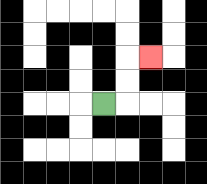{'start': '[4, 4]', 'end': '[6, 2]', 'path_directions': 'R,U,U,R', 'path_coordinates': '[[4, 4], [5, 4], [5, 3], [5, 2], [6, 2]]'}